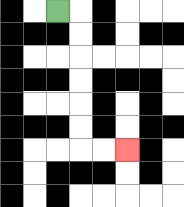{'start': '[2, 0]', 'end': '[5, 6]', 'path_directions': 'R,D,D,D,D,D,D,R,R', 'path_coordinates': '[[2, 0], [3, 0], [3, 1], [3, 2], [3, 3], [3, 4], [3, 5], [3, 6], [4, 6], [5, 6]]'}